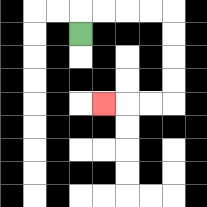{'start': '[3, 1]', 'end': '[4, 4]', 'path_directions': 'U,R,R,R,R,D,D,D,D,L,L,L', 'path_coordinates': '[[3, 1], [3, 0], [4, 0], [5, 0], [6, 0], [7, 0], [7, 1], [7, 2], [7, 3], [7, 4], [6, 4], [5, 4], [4, 4]]'}